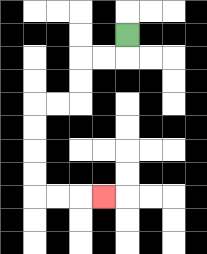{'start': '[5, 1]', 'end': '[4, 8]', 'path_directions': 'D,L,L,D,D,L,L,D,D,D,D,R,R,R', 'path_coordinates': '[[5, 1], [5, 2], [4, 2], [3, 2], [3, 3], [3, 4], [2, 4], [1, 4], [1, 5], [1, 6], [1, 7], [1, 8], [2, 8], [3, 8], [4, 8]]'}